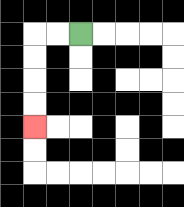{'start': '[3, 1]', 'end': '[1, 5]', 'path_directions': 'L,L,D,D,D,D', 'path_coordinates': '[[3, 1], [2, 1], [1, 1], [1, 2], [1, 3], [1, 4], [1, 5]]'}